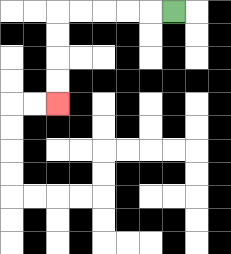{'start': '[7, 0]', 'end': '[2, 4]', 'path_directions': 'L,L,L,L,L,D,D,D,D', 'path_coordinates': '[[7, 0], [6, 0], [5, 0], [4, 0], [3, 0], [2, 0], [2, 1], [2, 2], [2, 3], [2, 4]]'}